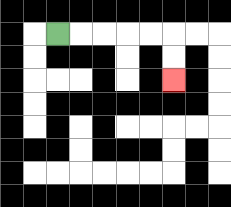{'start': '[2, 1]', 'end': '[7, 3]', 'path_directions': 'R,R,R,R,R,D,D', 'path_coordinates': '[[2, 1], [3, 1], [4, 1], [5, 1], [6, 1], [7, 1], [7, 2], [7, 3]]'}